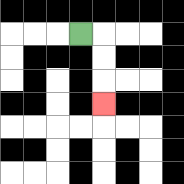{'start': '[3, 1]', 'end': '[4, 4]', 'path_directions': 'R,D,D,D', 'path_coordinates': '[[3, 1], [4, 1], [4, 2], [4, 3], [4, 4]]'}